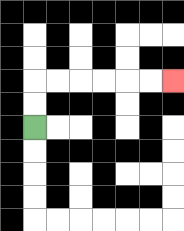{'start': '[1, 5]', 'end': '[7, 3]', 'path_directions': 'U,U,R,R,R,R,R,R', 'path_coordinates': '[[1, 5], [1, 4], [1, 3], [2, 3], [3, 3], [4, 3], [5, 3], [6, 3], [7, 3]]'}